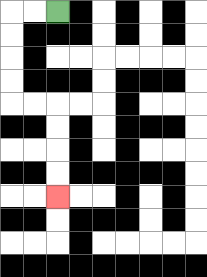{'start': '[2, 0]', 'end': '[2, 8]', 'path_directions': 'L,L,D,D,D,D,R,R,D,D,D,D', 'path_coordinates': '[[2, 0], [1, 0], [0, 0], [0, 1], [0, 2], [0, 3], [0, 4], [1, 4], [2, 4], [2, 5], [2, 6], [2, 7], [2, 8]]'}